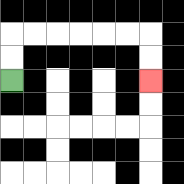{'start': '[0, 3]', 'end': '[6, 3]', 'path_directions': 'U,U,R,R,R,R,R,R,D,D', 'path_coordinates': '[[0, 3], [0, 2], [0, 1], [1, 1], [2, 1], [3, 1], [4, 1], [5, 1], [6, 1], [6, 2], [6, 3]]'}